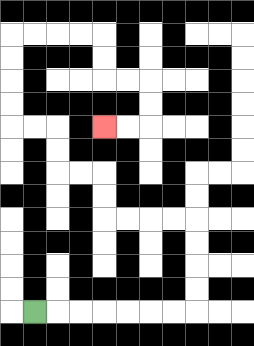{'start': '[1, 13]', 'end': '[4, 5]', 'path_directions': 'R,R,R,R,R,R,R,U,U,U,U,L,L,L,L,U,U,L,L,U,U,L,L,U,U,U,U,R,R,R,R,D,D,R,R,D,D,L,L', 'path_coordinates': '[[1, 13], [2, 13], [3, 13], [4, 13], [5, 13], [6, 13], [7, 13], [8, 13], [8, 12], [8, 11], [8, 10], [8, 9], [7, 9], [6, 9], [5, 9], [4, 9], [4, 8], [4, 7], [3, 7], [2, 7], [2, 6], [2, 5], [1, 5], [0, 5], [0, 4], [0, 3], [0, 2], [0, 1], [1, 1], [2, 1], [3, 1], [4, 1], [4, 2], [4, 3], [5, 3], [6, 3], [6, 4], [6, 5], [5, 5], [4, 5]]'}